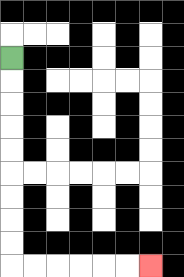{'start': '[0, 2]', 'end': '[6, 11]', 'path_directions': 'D,D,D,D,D,D,D,D,D,R,R,R,R,R,R', 'path_coordinates': '[[0, 2], [0, 3], [0, 4], [0, 5], [0, 6], [0, 7], [0, 8], [0, 9], [0, 10], [0, 11], [1, 11], [2, 11], [3, 11], [4, 11], [5, 11], [6, 11]]'}